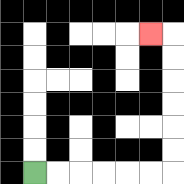{'start': '[1, 7]', 'end': '[6, 1]', 'path_directions': 'R,R,R,R,R,R,U,U,U,U,U,U,L', 'path_coordinates': '[[1, 7], [2, 7], [3, 7], [4, 7], [5, 7], [6, 7], [7, 7], [7, 6], [7, 5], [7, 4], [7, 3], [7, 2], [7, 1], [6, 1]]'}